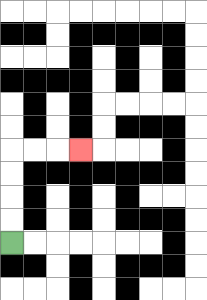{'start': '[0, 10]', 'end': '[3, 6]', 'path_directions': 'U,U,U,U,R,R,R', 'path_coordinates': '[[0, 10], [0, 9], [0, 8], [0, 7], [0, 6], [1, 6], [2, 6], [3, 6]]'}